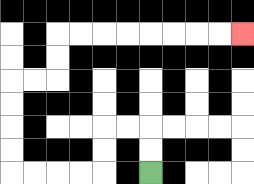{'start': '[6, 7]', 'end': '[10, 1]', 'path_directions': 'U,U,L,L,D,D,L,L,L,L,U,U,U,U,R,R,U,U,R,R,R,R,R,R,R,R', 'path_coordinates': '[[6, 7], [6, 6], [6, 5], [5, 5], [4, 5], [4, 6], [4, 7], [3, 7], [2, 7], [1, 7], [0, 7], [0, 6], [0, 5], [0, 4], [0, 3], [1, 3], [2, 3], [2, 2], [2, 1], [3, 1], [4, 1], [5, 1], [6, 1], [7, 1], [8, 1], [9, 1], [10, 1]]'}